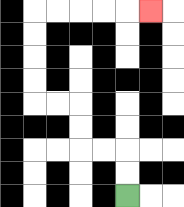{'start': '[5, 8]', 'end': '[6, 0]', 'path_directions': 'U,U,L,L,U,U,L,L,U,U,U,U,R,R,R,R,R', 'path_coordinates': '[[5, 8], [5, 7], [5, 6], [4, 6], [3, 6], [3, 5], [3, 4], [2, 4], [1, 4], [1, 3], [1, 2], [1, 1], [1, 0], [2, 0], [3, 0], [4, 0], [5, 0], [6, 0]]'}